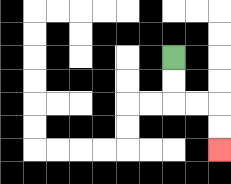{'start': '[7, 2]', 'end': '[9, 6]', 'path_directions': 'D,D,R,R,D,D', 'path_coordinates': '[[7, 2], [7, 3], [7, 4], [8, 4], [9, 4], [9, 5], [9, 6]]'}